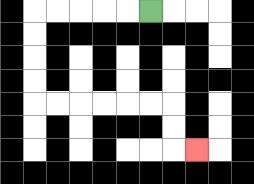{'start': '[6, 0]', 'end': '[8, 6]', 'path_directions': 'L,L,L,L,L,D,D,D,D,R,R,R,R,R,R,D,D,R', 'path_coordinates': '[[6, 0], [5, 0], [4, 0], [3, 0], [2, 0], [1, 0], [1, 1], [1, 2], [1, 3], [1, 4], [2, 4], [3, 4], [4, 4], [5, 4], [6, 4], [7, 4], [7, 5], [7, 6], [8, 6]]'}